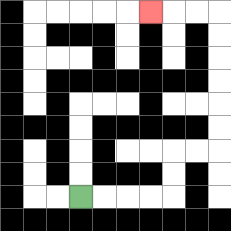{'start': '[3, 8]', 'end': '[6, 0]', 'path_directions': 'R,R,R,R,U,U,R,R,U,U,U,U,U,U,L,L,L', 'path_coordinates': '[[3, 8], [4, 8], [5, 8], [6, 8], [7, 8], [7, 7], [7, 6], [8, 6], [9, 6], [9, 5], [9, 4], [9, 3], [9, 2], [9, 1], [9, 0], [8, 0], [7, 0], [6, 0]]'}